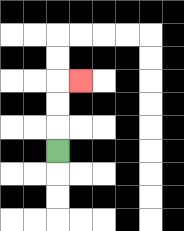{'start': '[2, 6]', 'end': '[3, 3]', 'path_directions': 'U,U,U,R', 'path_coordinates': '[[2, 6], [2, 5], [2, 4], [2, 3], [3, 3]]'}